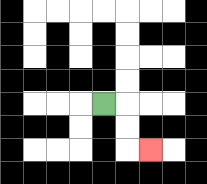{'start': '[4, 4]', 'end': '[6, 6]', 'path_directions': 'R,D,D,R', 'path_coordinates': '[[4, 4], [5, 4], [5, 5], [5, 6], [6, 6]]'}